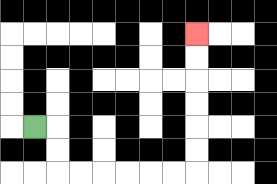{'start': '[1, 5]', 'end': '[8, 1]', 'path_directions': 'R,D,D,R,R,R,R,R,R,U,U,U,U,U,U', 'path_coordinates': '[[1, 5], [2, 5], [2, 6], [2, 7], [3, 7], [4, 7], [5, 7], [6, 7], [7, 7], [8, 7], [8, 6], [8, 5], [8, 4], [8, 3], [8, 2], [8, 1]]'}